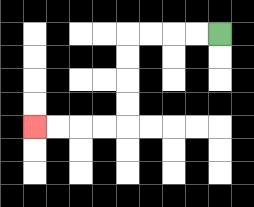{'start': '[9, 1]', 'end': '[1, 5]', 'path_directions': 'L,L,L,L,D,D,D,D,L,L,L,L', 'path_coordinates': '[[9, 1], [8, 1], [7, 1], [6, 1], [5, 1], [5, 2], [5, 3], [5, 4], [5, 5], [4, 5], [3, 5], [2, 5], [1, 5]]'}